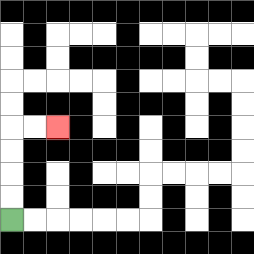{'start': '[0, 9]', 'end': '[2, 5]', 'path_directions': 'U,U,U,U,R,R', 'path_coordinates': '[[0, 9], [0, 8], [0, 7], [0, 6], [0, 5], [1, 5], [2, 5]]'}